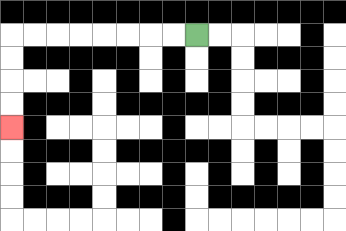{'start': '[8, 1]', 'end': '[0, 5]', 'path_directions': 'L,L,L,L,L,L,L,L,D,D,D,D', 'path_coordinates': '[[8, 1], [7, 1], [6, 1], [5, 1], [4, 1], [3, 1], [2, 1], [1, 1], [0, 1], [0, 2], [0, 3], [0, 4], [0, 5]]'}